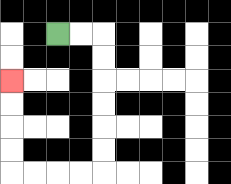{'start': '[2, 1]', 'end': '[0, 3]', 'path_directions': 'R,R,D,D,D,D,D,D,L,L,L,L,U,U,U,U', 'path_coordinates': '[[2, 1], [3, 1], [4, 1], [4, 2], [4, 3], [4, 4], [4, 5], [4, 6], [4, 7], [3, 7], [2, 7], [1, 7], [0, 7], [0, 6], [0, 5], [0, 4], [0, 3]]'}